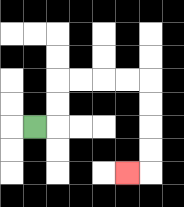{'start': '[1, 5]', 'end': '[5, 7]', 'path_directions': 'R,U,U,R,R,R,R,D,D,D,D,L', 'path_coordinates': '[[1, 5], [2, 5], [2, 4], [2, 3], [3, 3], [4, 3], [5, 3], [6, 3], [6, 4], [6, 5], [6, 6], [6, 7], [5, 7]]'}